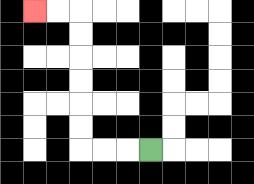{'start': '[6, 6]', 'end': '[1, 0]', 'path_directions': 'L,L,L,U,U,U,U,U,U,L,L', 'path_coordinates': '[[6, 6], [5, 6], [4, 6], [3, 6], [3, 5], [3, 4], [3, 3], [3, 2], [3, 1], [3, 0], [2, 0], [1, 0]]'}